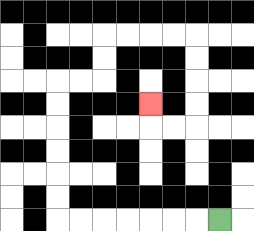{'start': '[9, 9]', 'end': '[6, 4]', 'path_directions': 'L,L,L,L,L,L,L,U,U,U,U,U,U,R,R,U,U,R,R,R,R,D,D,D,D,L,L,U', 'path_coordinates': '[[9, 9], [8, 9], [7, 9], [6, 9], [5, 9], [4, 9], [3, 9], [2, 9], [2, 8], [2, 7], [2, 6], [2, 5], [2, 4], [2, 3], [3, 3], [4, 3], [4, 2], [4, 1], [5, 1], [6, 1], [7, 1], [8, 1], [8, 2], [8, 3], [8, 4], [8, 5], [7, 5], [6, 5], [6, 4]]'}